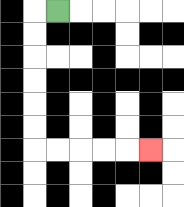{'start': '[2, 0]', 'end': '[6, 6]', 'path_directions': 'L,D,D,D,D,D,D,R,R,R,R,R', 'path_coordinates': '[[2, 0], [1, 0], [1, 1], [1, 2], [1, 3], [1, 4], [1, 5], [1, 6], [2, 6], [3, 6], [4, 6], [5, 6], [6, 6]]'}